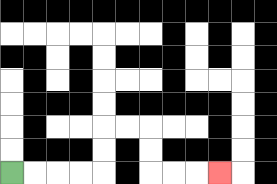{'start': '[0, 7]', 'end': '[9, 7]', 'path_directions': 'R,R,R,R,U,U,R,R,D,D,R,R,R', 'path_coordinates': '[[0, 7], [1, 7], [2, 7], [3, 7], [4, 7], [4, 6], [4, 5], [5, 5], [6, 5], [6, 6], [6, 7], [7, 7], [8, 7], [9, 7]]'}